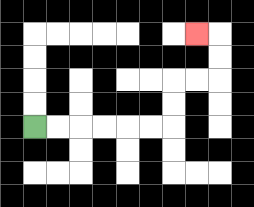{'start': '[1, 5]', 'end': '[8, 1]', 'path_directions': 'R,R,R,R,R,R,U,U,R,R,U,U,L', 'path_coordinates': '[[1, 5], [2, 5], [3, 5], [4, 5], [5, 5], [6, 5], [7, 5], [7, 4], [7, 3], [8, 3], [9, 3], [9, 2], [9, 1], [8, 1]]'}